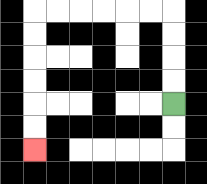{'start': '[7, 4]', 'end': '[1, 6]', 'path_directions': 'U,U,U,U,L,L,L,L,L,L,D,D,D,D,D,D', 'path_coordinates': '[[7, 4], [7, 3], [7, 2], [7, 1], [7, 0], [6, 0], [5, 0], [4, 0], [3, 0], [2, 0], [1, 0], [1, 1], [1, 2], [1, 3], [1, 4], [1, 5], [1, 6]]'}